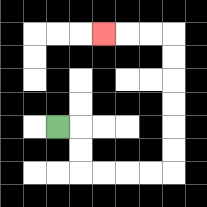{'start': '[2, 5]', 'end': '[4, 1]', 'path_directions': 'R,D,D,R,R,R,R,U,U,U,U,U,U,L,L,L', 'path_coordinates': '[[2, 5], [3, 5], [3, 6], [3, 7], [4, 7], [5, 7], [6, 7], [7, 7], [7, 6], [7, 5], [7, 4], [7, 3], [7, 2], [7, 1], [6, 1], [5, 1], [4, 1]]'}